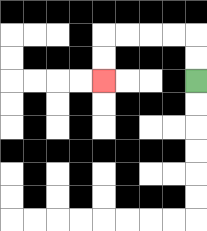{'start': '[8, 3]', 'end': '[4, 3]', 'path_directions': 'U,U,L,L,L,L,D,D', 'path_coordinates': '[[8, 3], [8, 2], [8, 1], [7, 1], [6, 1], [5, 1], [4, 1], [4, 2], [4, 3]]'}